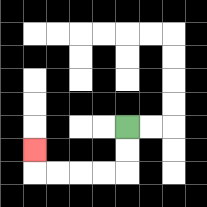{'start': '[5, 5]', 'end': '[1, 6]', 'path_directions': 'D,D,L,L,L,L,U', 'path_coordinates': '[[5, 5], [5, 6], [5, 7], [4, 7], [3, 7], [2, 7], [1, 7], [1, 6]]'}